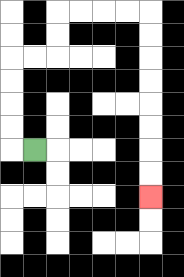{'start': '[1, 6]', 'end': '[6, 8]', 'path_directions': 'L,U,U,U,U,R,R,U,U,R,R,R,R,D,D,D,D,D,D,D,D', 'path_coordinates': '[[1, 6], [0, 6], [0, 5], [0, 4], [0, 3], [0, 2], [1, 2], [2, 2], [2, 1], [2, 0], [3, 0], [4, 0], [5, 0], [6, 0], [6, 1], [6, 2], [6, 3], [6, 4], [6, 5], [6, 6], [6, 7], [6, 8]]'}